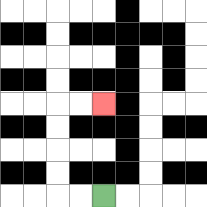{'start': '[4, 8]', 'end': '[4, 4]', 'path_directions': 'L,L,U,U,U,U,R,R', 'path_coordinates': '[[4, 8], [3, 8], [2, 8], [2, 7], [2, 6], [2, 5], [2, 4], [3, 4], [4, 4]]'}